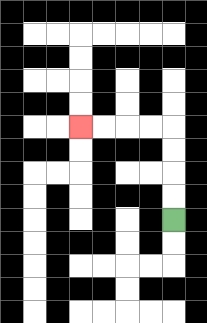{'start': '[7, 9]', 'end': '[3, 5]', 'path_directions': 'U,U,U,U,L,L,L,L', 'path_coordinates': '[[7, 9], [7, 8], [7, 7], [7, 6], [7, 5], [6, 5], [5, 5], [4, 5], [3, 5]]'}